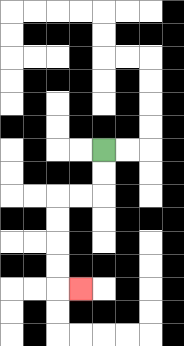{'start': '[4, 6]', 'end': '[3, 12]', 'path_directions': 'D,D,L,L,D,D,D,D,R', 'path_coordinates': '[[4, 6], [4, 7], [4, 8], [3, 8], [2, 8], [2, 9], [2, 10], [2, 11], [2, 12], [3, 12]]'}